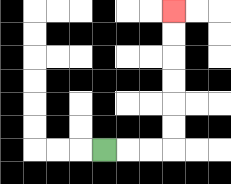{'start': '[4, 6]', 'end': '[7, 0]', 'path_directions': 'R,R,R,U,U,U,U,U,U', 'path_coordinates': '[[4, 6], [5, 6], [6, 6], [7, 6], [7, 5], [7, 4], [7, 3], [7, 2], [7, 1], [7, 0]]'}